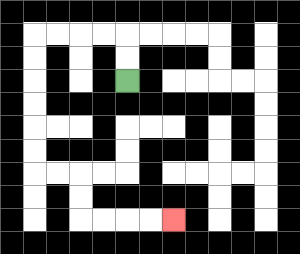{'start': '[5, 3]', 'end': '[7, 9]', 'path_directions': 'U,U,L,L,L,L,D,D,D,D,D,D,R,R,D,D,R,R,R,R', 'path_coordinates': '[[5, 3], [5, 2], [5, 1], [4, 1], [3, 1], [2, 1], [1, 1], [1, 2], [1, 3], [1, 4], [1, 5], [1, 6], [1, 7], [2, 7], [3, 7], [3, 8], [3, 9], [4, 9], [5, 9], [6, 9], [7, 9]]'}